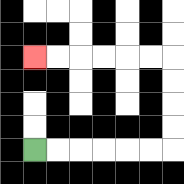{'start': '[1, 6]', 'end': '[1, 2]', 'path_directions': 'R,R,R,R,R,R,U,U,U,U,L,L,L,L,L,L', 'path_coordinates': '[[1, 6], [2, 6], [3, 6], [4, 6], [5, 6], [6, 6], [7, 6], [7, 5], [7, 4], [7, 3], [7, 2], [6, 2], [5, 2], [4, 2], [3, 2], [2, 2], [1, 2]]'}